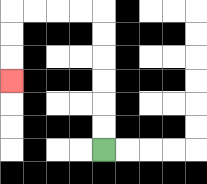{'start': '[4, 6]', 'end': '[0, 3]', 'path_directions': 'U,U,U,U,U,U,L,L,L,L,D,D,D', 'path_coordinates': '[[4, 6], [4, 5], [4, 4], [4, 3], [4, 2], [4, 1], [4, 0], [3, 0], [2, 0], [1, 0], [0, 0], [0, 1], [0, 2], [0, 3]]'}